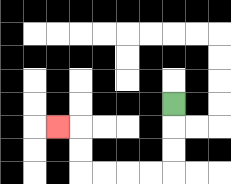{'start': '[7, 4]', 'end': '[2, 5]', 'path_directions': 'D,D,D,L,L,L,L,U,U,L', 'path_coordinates': '[[7, 4], [7, 5], [7, 6], [7, 7], [6, 7], [5, 7], [4, 7], [3, 7], [3, 6], [3, 5], [2, 5]]'}